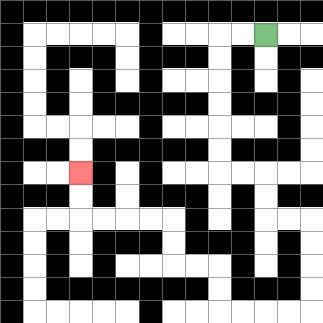{'start': '[11, 1]', 'end': '[3, 7]', 'path_directions': 'L,L,D,D,D,D,D,D,R,R,D,D,R,R,D,D,D,D,L,L,L,L,U,U,L,L,U,U,L,L,L,L,U,U', 'path_coordinates': '[[11, 1], [10, 1], [9, 1], [9, 2], [9, 3], [9, 4], [9, 5], [9, 6], [9, 7], [10, 7], [11, 7], [11, 8], [11, 9], [12, 9], [13, 9], [13, 10], [13, 11], [13, 12], [13, 13], [12, 13], [11, 13], [10, 13], [9, 13], [9, 12], [9, 11], [8, 11], [7, 11], [7, 10], [7, 9], [6, 9], [5, 9], [4, 9], [3, 9], [3, 8], [3, 7]]'}